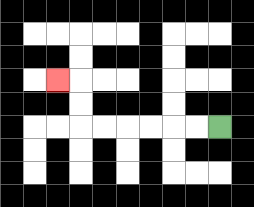{'start': '[9, 5]', 'end': '[2, 3]', 'path_directions': 'L,L,L,L,L,L,U,U,L', 'path_coordinates': '[[9, 5], [8, 5], [7, 5], [6, 5], [5, 5], [4, 5], [3, 5], [3, 4], [3, 3], [2, 3]]'}